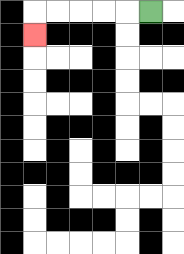{'start': '[6, 0]', 'end': '[1, 1]', 'path_directions': 'L,L,L,L,L,D', 'path_coordinates': '[[6, 0], [5, 0], [4, 0], [3, 0], [2, 0], [1, 0], [1, 1]]'}